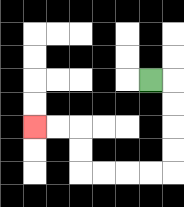{'start': '[6, 3]', 'end': '[1, 5]', 'path_directions': 'R,D,D,D,D,L,L,L,L,U,U,L,L', 'path_coordinates': '[[6, 3], [7, 3], [7, 4], [7, 5], [7, 6], [7, 7], [6, 7], [5, 7], [4, 7], [3, 7], [3, 6], [3, 5], [2, 5], [1, 5]]'}